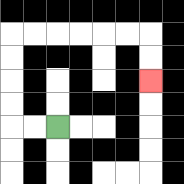{'start': '[2, 5]', 'end': '[6, 3]', 'path_directions': 'L,L,U,U,U,U,R,R,R,R,R,R,D,D', 'path_coordinates': '[[2, 5], [1, 5], [0, 5], [0, 4], [0, 3], [0, 2], [0, 1], [1, 1], [2, 1], [3, 1], [4, 1], [5, 1], [6, 1], [6, 2], [6, 3]]'}